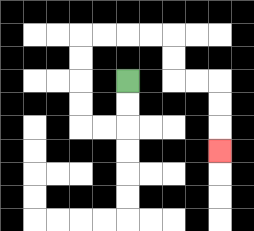{'start': '[5, 3]', 'end': '[9, 6]', 'path_directions': 'D,D,L,L,U,U,U,U,R,R,R,R,D,D,R,R,D,D,D', 'path_coordinates': '[[5, 3], [5, 4], [5, 5], [4, 5], [3, 5], [3, 4], [3, 3], [3, 2], [3, 1], [4, 1], [5, 1], [6, 1], [7, 1], [7, 2], [7, 3], [8, 3], [9, 3], [9, 4], [9, 5], [9, 6]]'}